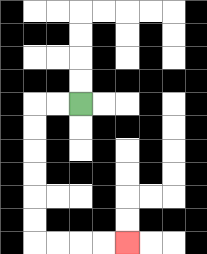{'start': '[3, 4]', 'end': '[5, 10]', 'path_directions': 'L,L,D,D,D,D,D,D,R,R,R,R', 'path_coordinates': '[[3, 4], [2, 4], [1, 4], [1, 5], [1, 6], [1, 7], [1, 8], [1, 9], [1, 10], [2, 10], [3, 10], [4, 10], [5, 10]]'}